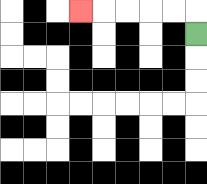{'start': '[8, 1]', 'end': '[3, 0]', 'path_directions': 'U,L,L,L,L,L', 'path_coordinates': '[[8, 1], [8, 0], [7, 0], [6, 0], [5, 0], [4, 0], [3, 0]]'}